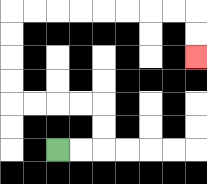{'start': '[2, 6]', 'end': '[8, 2]', 'path_directions': 'R,R,U,U,L,L,L,L,U,U,U,U,R,R,R,R,R,R,R,R,D,D', 'path_coordinates': '[[2, 6], [3, 6], [4, 6], [4, 5], [4, 4], [3, 4], [2, 4], [1, 4], [0, 4], [0, 3], [0, 2], [0, 1], [0, 0], [1, 0], [2, 0], [3, 0], [4, 0], [5, 0], [6, 0], [7, 0], [8, 0], [8, 1], [8, 2]]'}